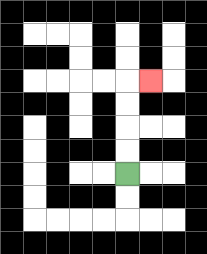{'start': '[5, 7]', 'end': '[6, 3]', 'path_directions': 'U,U,U,U,R', 'path_coordinates': '[[5, 7], [5, 6], [5, 5], [5, 4], [5, 3], [6, 3]]'}